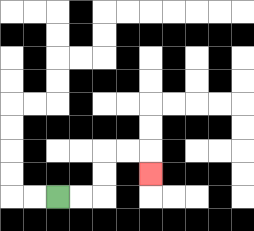{'start': '[2, 8]', 'end': '[6, 7]', 'path_directions': 'R,R,U,U,R,R,D', 'path_coordinates': '[[2, 8], [3, 8], [4, 8], [4, 7], [4, 6], [5, 6], [6, 6], [6, 7]]'}